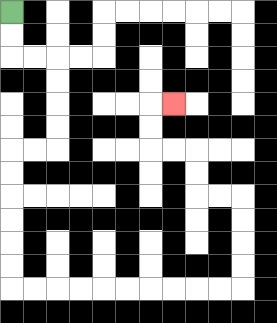{'start': '[0, 0]', 'end': '[7, 4]', 'path_directions': 'D,D,R,R,D,D,D,D,L,L,D,D,D,D,D,D,R,R,R,R,R,R,R,R,R,R,U,U,U,U,L,L,U,U,L,L,U,U,R', 'path_coordinates': '[[0, 0], [0, 1], [0, 2], [1, 2], [2, 2], [2, 3], [2, 4], [2, 5], [2, 6], [1, 6], [0, 6], [0, 7], [0, 8], [0, 9], [0, 10], [0, 11], [0, 12], [1, 12], [2, 12], [3, 12], [4, 12], [5, 12], [6, 12], [7, 12], [8, 12], [9, 12], [10, 12], [10, 11], [10, 10], [10, 9], [10, 8], [9, 8], [8, 8], [8, 7], [8, 6], [7, 6], [6, 6], [6, 5], [6, 4], [7, 4]]'}